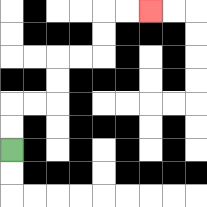{'start': '[0, 6]', 'end': '[6, 0]', 'path_directions': 'U,U,R,R,U,U,R,R,U,U,R,R', 'path_coordinates': '[[0, 6], [0, 5], [0, 4], [1, 4], [2, 4], [2, 3], [2, 2], [3, 2], [4, 2], [4, 1], [4, 0], [5, 0], [6, 0]]'}